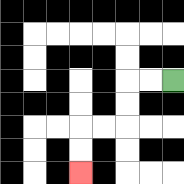{'start': '[7, 3]', 'end': '[3, 7]', 'path_directions': 'L,L,D,D,L,L,D,D', 'path_coordinates': '[[7, 3], [6, 3], [5, 3], [5, 4], [5, 5], [4, 5], [3, 5], [3, 6], [3, 7]]'}